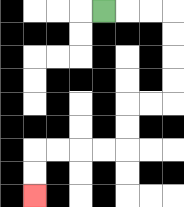{'start': '[4, 0]', 'end': '[1, 8]', 'path_directions': 'R,R,R,D,D,D,D,L,L,D,D,L,L,L,L,D,D', 'path_coordinates': '[[4, 0], [5, 0], [6, 0], [7, 0], [7, 1], [7, 2], [7, 3], [7, 4], [6, 4], [5, 4], [5, 5], [5, 6], [4, 6], [3, 6], [2, 6], [1, 6], [1, 7], [1, 8]]'}